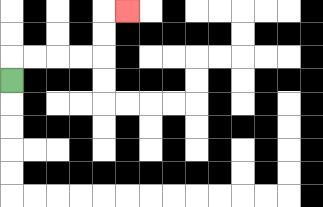{'start': '[0, 3]', 'end': '[5, 0]', 'path_directions': 'U,R,R,R,R,U,U,R', 'path_coordinates': '[[0, 3], [0, 2], [1, 2], [2, 2], [3, 2], [4, 2], [4, 1], [4, 0], [5, 0]]'}